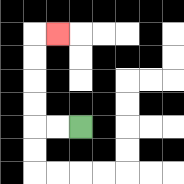{'start': '[3, 5]', 'end': '[2, 1]', 'path_directions': 'L,L,U,U,U,U,R', 'path_coordinates': '[[3, 5], [2, 5], [1, 5], [1, 4], [1, 3], [1, 2], [1, 1], [2, 1]]'}